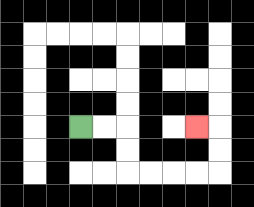{'start': '[3, 5]', 'end': '[8, 5]', 'path_directions': 'R,R,D,D,R,R,R,R,U,U,L', 'path_coordinates': '[[3, 5], [4, 5], [5, 5], [5, 6], [5, 7], [6, 7], [7, 7], [8, 7], [9, 7], [9, 6], [9, 5], [8, 5]]'}